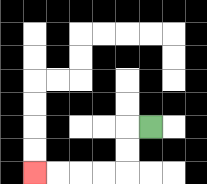{'start': '[6, 5]', 'end': '[1, 7]', 'path_directions': 'L,D,D,L,L,L,L', 'path_coordinates': '[[6, 5], [5, 5], [5, 6], [5, 7], [4, 7], [3, 7], [2, 7], [1, 7]]'}